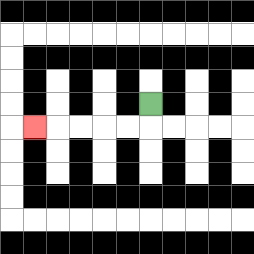{'start': '[6, 4]', 'end': '[1, 5]', 'path_directions': 'D,L,L,L,L,L', 'path_coordinates': '[[6, 4], [6, 5], [5, 5], [4, 5], [3, 5], [2, 5], [1, 5]]'}